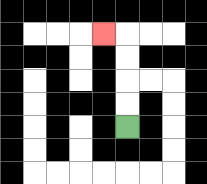{'start': '[5, 5]', 'end': '[4, 1]', 'path_directions': 'U,U,U,U,L', 'path_coordinates': '[[5, 5], [5, 4], [5, 3], [5, 2], [5, 1], [4, 1]]'}